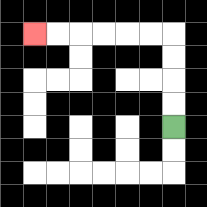{'start': '[7, 5]', 'end': '[1, 1]', 'path_directions': 'U,U,U,U,L,L,L,L,L,L', 'path_coordinates': '[[7, 5], [7, 4], [7, 3], [7, 2], [7, 1], [6, 1], [5, 1], [4, 1], [3, 1], [2, 1], [1, 1]]'}